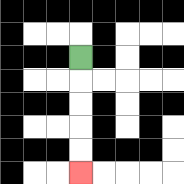{'start': '[3, 2]', 'end': '[3, 7]', 'path_directions': 'D,D,D,D,D', 'path_coordinates': '[[3, 2], [3, 3], [3, 4], [3, 5], [3, 6], [3, 7]]'}